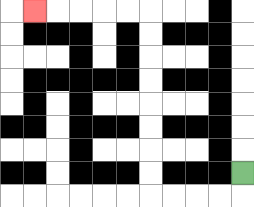{'start': '[10, 7]', 'end': '[1, 0]', 'path_directions': 'D,L,L,L,L,U,U,U,U,U,U,U,U,L,L,L,L,L', 'path_coordinates': '[[10, 7], [10, 8], [9, 8], [8, 8], [7, 8], [6, 8], [6, 7], [6, 6], [6, 5], [6, 4], [6, 3], [6, 2], [6, 1], [6, 0], [5, 0], [4, 0], [3, 0], [2, 0], [1, 0]]'}